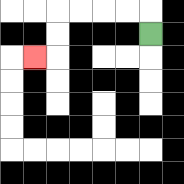{'start': '[6, 1]', 'end': '[1, 2]', 'path_directions': 'U,L,L,L,L,D,D,L', 'path_coordinates': '[[6, 1], [6, 0], [5, 0], [4, 0], [3, 0], [2, 0], [2, 1], [2, 2], [1, 2]]'}